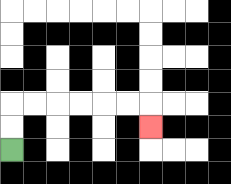{'start': '[0, 6]', 'end': '[6, 5]', 'path_directions': 'U,U,R,R,R,R,R,R,D', 'path_coordinates': '[[0, 6], [0, 5], [0, 4], [1, 4], [2, 4], [3, 4], [4, 4], [5, 4], [6, 4], [6, 5]]'}